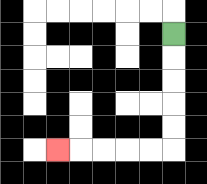{'start': '[7, 1]', 'end': '[2, 6]', 'path_directions': 'D,D,D,D,D,L,L,L,L,L', 'path_coordinates': '[[7, 1], [7, 2], [7, 3], [7, 4], [7, 5], [7, 6], [6, 6], [5, 6], [4, 6], [3, 6], [2, 6]]'}